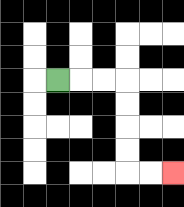{'start': '[2, 3]', 'end': '[7, 7]', 'path_directions': 'R,R,R,D,D,D,D,R,R', 'path_coordinates': '[[2, 3], [3, 3], [4, 3], [5, 3], [5, 4], [5, 5], [5, 6], [5, 7], [6, 7], [7, 7]]'}